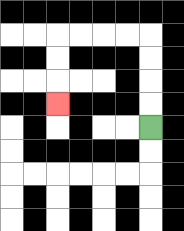{'start': '[6, 5]', 'end': '[2, 4]', 'path_directions': 'U,U,U,U,L,L,L,L,D,D,D', 'path_coordinates': '[[6, 5], [6, 4], [6, 3], [6, 2], [6, 1], [5, 1], [4, 1], [3, 1], [2, 1], [2, 2], [2, 3], [2, 4]]'}